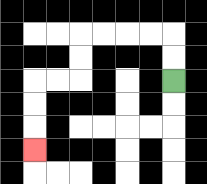{'start': '[7, 3]', 'end': '[1, 6]', 'path_directions': 'U,U,L,L,L,L,D,D,L,L,D,D,D', 'path_coordinates': '[[7, 3], [7, 2], [7, 1], [6, 1], [5, 1], [4, 1], [3, 1], [3, 2], [3, 3], [2, 3], [1, 3], [1, 4], [1, 5], [1, 6]]'}